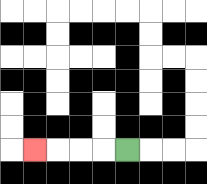{'start': '[5, 6]', 'end': '[1, 6]', 'path_directions': 'L,L,L,L', 'path_coordinates': '[[5, 6], [4, 6], [3, 6], [2, 6], [1, 6]]'}